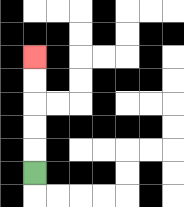{'start': '[1, 7]', 'end': '[1, 2]', 'path_directions': 'U,U,U,U,U', 'path_coordinates': '[[1, 7], [1, 6], [1, 5], [1, 4], [1, 3], [1, 2]]'}